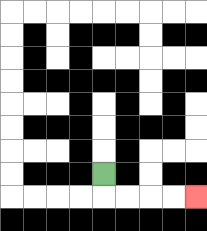{'start': '[4, 7]', 'end': '[8, 8]', 'path_directions': 'D,R,R,R,R', 'path_coordinates': '[[4, 7], [4, 8], [5, 8], [6, 8], [7, 8], [8, 8]]'}